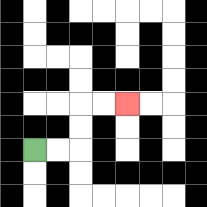{'start': '[1, 6]', 'end': '[5, 4]', 'path_directions': 'R,R,U,U,R,R', 'path_coordinates': '[[1, 6], [2, 6], [3, 6], [3, 5], [3, 4], [4, 4], [5, 4]]'}